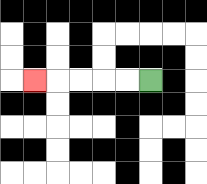{'start': '[6, 3]', 'end': '[1, 3]', 'path_directions': 'L,L,L,L,L', 'path_coordinates': '[[6, 3], [5, 3], [4, 3], [3, 3], [2, 3], [1, 3]]'}